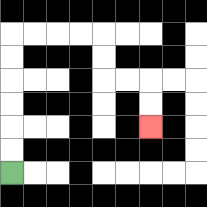{'start': '[0, 7]', 'end': '[6, 5]', 'path_directions': 'U,U,U,U,U,U,R,R,R,R,D,D,R,R,D,D', 'path_coordinates': '[[0, 7], [0, 6], [0, 5], [0, 4], [0, 3], [0, 2], [0, 1], [1, 1], [2, 1], [3, 1], [4, 1], [4, 2], [4, 3], [5, 3], [6, 3], [6, 4], [6, 5]]'}